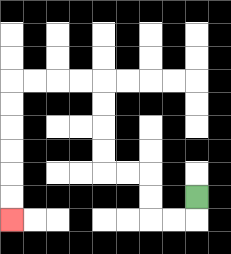{'start': '[8, 8]', 'end': '[0, 9]', 'path_directions': 'D,L,L,U,U,L,L,U,U,U,U,L,L,L,L,D,D,D,D,D,D', 'path_coordinates': '[[8, 8], [8, 9], [7, 9], [6, 9], [6, 8], [6, 7], [5, 7], [4, 7], [4, 6], [4, 5], [4, 4], [4, 3], [3, 3], [2, 3], [1, 3], [0, 3], [0, 4], [0, 5], [0, 6], [0, 7], [0, 8], [0, 9]]'}